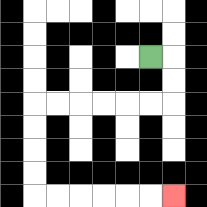{'start': '[6, 2]', 'end': '[7, 8]', 'path_directions': 'R,D,D,L,L,L,L,L,L,D,D,D,D,R,R,R,R,R,R', 'path_coordinates': '[[6, 2], [7, 2], [7, 3], [7, 4], [6, 4], [5, 4], [4, 4], [3, 4], [2, 4], [1, 4], [1, 5], [1, 6], [1, 7], [1, 8], [2, 8], [3, 8], [4, 8], [5, 8], [6, 8], [7, 8]]'}